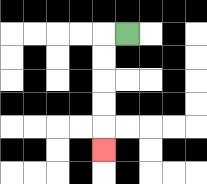{'start': '[5, 1]', 'end': '[4, 6]', 'path_directions': 'L,D,D,D,D,D', 'path_coordinates': '[[5, 1], [4, 1], [4, 2], [4, 3], [4, 4], [4, 5], [4, 6]]'}